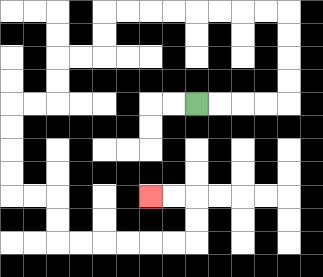{'start': '[8, 4]', 'end': '[6, 8]', 'path_directions': 'R,R,R,R,U,U,U,U,L,L,L,L,L,L,L,L,D,D,L,L,D,D,L,L,D,D,D,D,R,R,D,D,R,R,R,R,R,R,U,U,L,L', 'path_coordinates': '[[8, 4], [9, 4], [10, 4], [11, 4], [12, 4], [12, 3], [12, 2], [12, 1], [12, 0], [11, 0], [10, 0], [9, 0], [8, 0], [7, 0], [6, 0], [5, 0], [4, 0], [4, 1], [4, 2], [3, 2], [2, 2], [2, 3], [2, 4], [1, 4], [0, 4], [0, 5], [0, 6], [0, 7], [0, 8], [1, 8], [2, 8], [2, 9], [2, 10], [3, 10], [4, 10], [5, 10], [6, 10], [7, 10], [8, 10], [8, 9], [8, 8], [7, 8], [6, 8]]'}